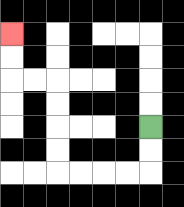{'start': '[6, 5]', 'end': '[0, 1]', 'path_directions': 'D,D,L,L,L,L,U,U,U,U,L,L,U,U', 'path_coordinates': '[[6, 5], [6, 6], [6, 7], [5, 7], [4, 7], [3, 7], [2, 7], [2, 6], [2, 5], [2, 4], [2, 3], [1, 3], [0, 3], [0, 2], [0, 1]]'}